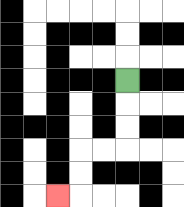{'start': '[5, 3]', 'end': '[2, 8]', 'path_directions': 'D,D,D,L,L,D,D,L', 'path_coordinates': '[[5, 3], [5, 4], [5, 5], [5, 6], [4, 6], [3, 6], [3, 7], [3, 8], [2, 8]]'}